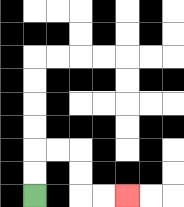{'start': '[1, 8]', 'end': '[5, 8]', 'path_directions': 'U,U,R,R,D,D,R,R', 'path_coordinates': '[[1, 8], [1, 7], [1, 6], [2, 6], [3, 6], [3, 7], [3, 8], [4, 8], [5, 8]]'}